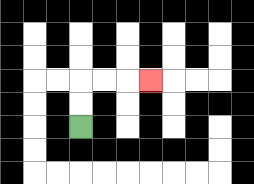{'start': '[3, 5]', 'end': '[6, 3]', 'path_directions': 'U,U,R,R,R', 'path_coordinates': '[[3, 5], [3, 4], [3, 3], [4, 3], [5, 3], [6, 3]]'}